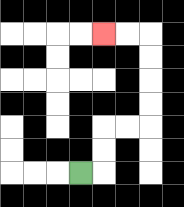{'start': '[3, 7]', 'end': '[4, 1]', 'path_directions': 'R,U,U,R,R,U,U,U,U,L,L', 'path_coordinates': '[[3, 7], [4, 7], [4, 6], [4, 5], [5, 5], [6, 5], [6, 4], [6, 3], [6, 2], [6, 1], [5, 1], [4, 1]]'}